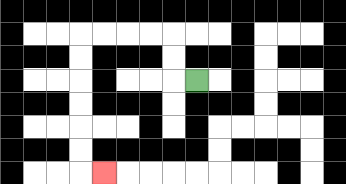{'start': '[8, 3]', 'end': '[4, 7]', 'path_directions': 'L,U,U,L,L,L,L,D,D,D,D,D,D,R', 'path_coordinates': '[[8, 3], [7, 3], [7, 2], [7, 1], [6, 1], [5, 1], [4, 1], [3, 1], [3, 2], [3, 3], [3, 4], [3, 5], [3, 6], [3, 7], [4, 7]]'}